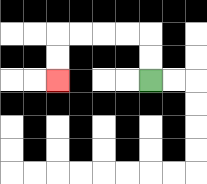{'start': '[6, 3]', 'end': '[2, 3]', 'path_directions': 'U,U,L,L,L,L,D,D', 'path_coordinates': '[[6, 3], [6, 2], [6, 1], [5, 1], [4, 1], [3, 1], [2, 1], [2, 2], [2, 3]]'}